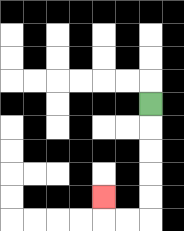{'start': '[6, 4]', 'end': '[4, 8]', 'path_directions': 'D,D,D,D,D,L,L,U', 'path_coordinates': '[[6, 4], [6, 5], [6, 6], [6, 7], [6, 8], [6, 9], [5, 9], [4, 9], [4, 8]]'}